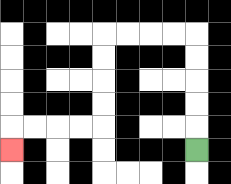{'start': '[8, 6]', 'end': '[0, 6]', 'path_directions': 'U,U,U,U,U,L,L,L,L,D,D,D,D,L,L,L,L,D', 'path_coordinates': '[[8, 6], [8, 5], [8, 4], [8, 3], [8, 2], [8, 1], [7, 1], [6, 1], [5, 1], [4, 1], [4, 2], [4, 3], [4, 4], [4, 5], [3, 5], [2, 5], [1, 5], [0, 5], [0, 6]]'}